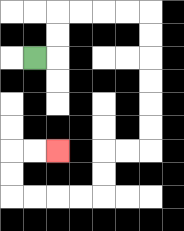{'start': '[1, 2]', 'end': '[2, 6]', 'path_directions': 'R,U,U,R,R,R,R,D,D,D,D,D,D,L,L,D,D,L,L,L,L,U,U,R,R', 'path_coordinates': '[[1, 2], [2, 2], [2, 1], [2, 0], [3, 0], [4, 0], [5, 0], [6, 0], [6, 1], [6, 2], [6, 3], [6, 4], [6, 5], [6, 6], [5, 6], [4, 6], [4, 7], [4, 8], [3, 8], [2, 8], [1, 8], [0, 8], [0, 7], [0, 6], [1, 6], [2, 6]]'}